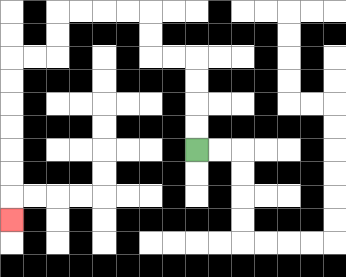{'start': '[8, 6]', 'end': '[0, 9]', 'path_directions': 'U,U,U,U,L,L,U,U,L,L,L,L,D,D,L,L,D,D,D,D,D,D,D', 'path_coordinates': '[[8, 6], [8, 5], [8, 4], [8, 3], [8, 2], [7, 2], [6, 2], [6, 1], [6, 0], [5, 0], [4, 0], [3, 0], [2, 0], [2, 1], [2, 2], [1, 2], [0, 2], [0, 3], [0, 4], [0, 5], [0, 6], [0, 7], [0, 8], [0, 9]]'}